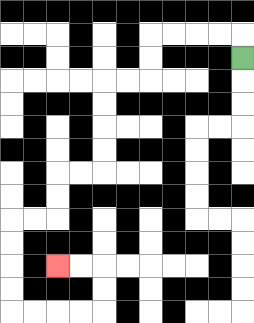{'start': '[10, 2]', 'end': '[2, 11]', 'path_directions': 'U,L,L,L,L,D,D,L,L,D,D,D,D,L,L,D,D,L,L,D,D,D,D,R,R,R,R,U,U,L,L', 'path_coordinates': '[[10, 2], [10, 1], [9, 1], [8, 1], [7, 1], [6, 1], [6, 2], [6, 3], [5, 3], [4, 3], [4, 4], [4, 5], [4, 6], [4, 7], [3, 7], [2, 7], [2, 8], [2, 9], [1, 9], [0, 9], [0, 10], [0, 11], [0, 12], [0, 13], [1, 13], [2, 13], [3, 13], [4, 13], [4, 12], [4, 11], [3, 11], [2, 11]]'}